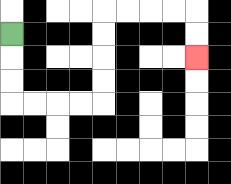{'start': '[0, 1]', 'end': '[8, 2]', 'path_directions': 'D,D,D,R,R,R,R,U,U,U,U,R,R,R,R,D,D', 'path_coordinates': '[[0, 1], [0, 2], [0, 3], [0, 4], [1, 4], [2, 4], [3, 4], [4, 4], [4, 3], [4, 2], [4, 1], [4, 0], [5, 0], [6, 0], [7, 0], [8, 0], [8, 1], [8, 2]]'}